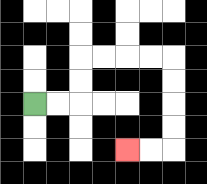{'start': '[1, 4]', 'end': '[5, 6]', 'path_directions': 'R,R,U,U,R,R,R,R,D,D,D,D,L,L', 'path_coordinates': '[[1, 4], [2, 4], [3, 4], [3, 3], [3, 2], [4, 2], [5, 2], [6, 2], [7, 2], [7, 3], [7, 4], [7, 5], [7, 6], [6, 6], [5, 6]]'}